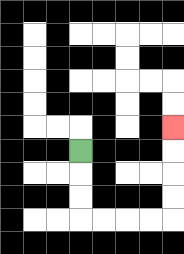{'start': '[3, 6]', 'end': '[7, 5]', 'path_directions': 'D,D,D,R,R,R,R,U,U,U,U', 'path_coordinates': '[[3, 6], [3, 7], [3, 8], [3, 9], [4, 9], [5, 9], [6, 9], [7, 9], [7, 8], [7, 7], [7, 6], [7, 5]]'}